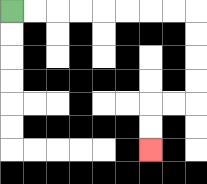{'start': '[0, 0]', 'end': '[6, 6]', 'path_directions': 'R,R,R,R,R,R,R,R,D,D,D,D,L,L,D,D', 'path_coordinates': '[[0, 0], [1, 0], [2, 0], [3, 0], [4, 0], [5, 0], [6, 0], [7, 0], [8, 0], [8, 1], [8, 2], [8, 3], [8, 4], [7, 4], [6, 4], [6, 5], [6, 6]]'}